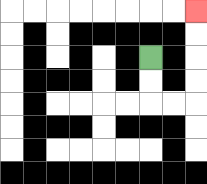{'start': '[6, 2]', 'end': '[8, 0]', 'path_directions': 'D,D,R,R,U,U,U,U', 'path_coordinates': '[[6, 2], [6, 3], [6, 4], [7, 4], [8, 4], [8, 3], [8, 2], [8, 1], [8, 0]]'}